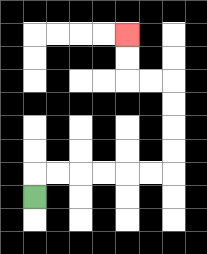{'start': '[1, 8]', 'end': '[5, 1]', 'path_directions': 'U,R,R,R,R,R,R,U,U,U,U,L,L,U,U', 'path_coordinates': '[[1, 8], [1, 7], [2, 7], [3, 7], [4, 7], [5, 7], [6, 7], [7, 7], [7, 6], [7, 5], [7, 4], [7, 3], [6, 3], [5, 3], [5, 2], [5, 1]]'}